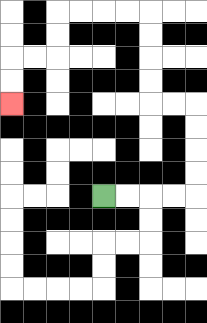{'start': '[4, 8]', 'end': '[0, 4]', 'path_directions': 'R,R,R,R,U,U,U,U,L,L,U,U,U,U,L,L,L,L,D,D,L,L,D,D', 'path_coordinates': '[[4, 8], [5, 8], [6, 8], [7, 8], [8, 8], [8, 7], [8, 6], [8, 5], [8, 4], [7, 4], [6, 4], [6, 3], [6, 2], [6, 1], [6, 0], [5, 0], [4, 0], [3, 0], [2, 0], [2, 1], [2, 2], [1, 2], [0, 2], [0, 3], [0, 4]]'}